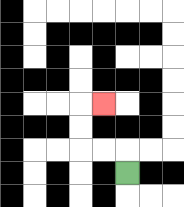{'start': '[5, 7]', 'end': '[4, 4]', 'path_directions': 'U,L,L,U,U,R', 'path_coordinates': '[[5, 7], [5, 6], [4, 6], [3, 6], [3, 5], [3, 4], [4, 4]]'}